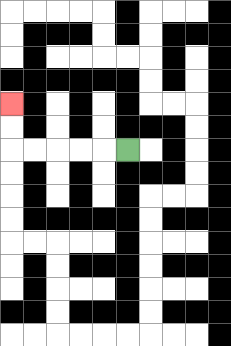{'start': '[5, 6]', 'end': '[0, 4]', 'path_directions': 'L,L,L,L,L,U,U', 'path_coordinates': '[[5, 6], [4, 6], [3, 6], [2, 6], [1, 6], [0, 6], [0, 5], [0, 4]]'}